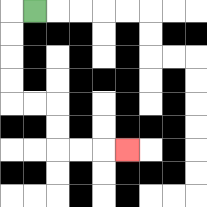{'start': '[1, 0]', 'end': '[5, 6]', 'path_directions': 'L,D,D,D,D,R,R,D,D,R,R,R', 'path_coordinates': '[[1, 0], [0, 0], [0, 1], [0, 2], [0, 3], [0, 4], [1, 4], [2, 4], [2, 5], [2, 6], [3, 6], [4, 6], [5, 6]]'}